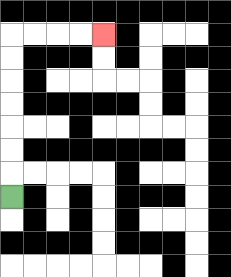{'start': '[0, 8]', 'end': '[4, 1]', 'path_directions': 'U,U,U,U,U,U,U,R,R,R,R', 'path_coordinates': '[[0, 8], [0, 7], [0, 6], [0, 5], [0, 4], [0, 3], [0, 2], [0, 1], [1, 1], [2, 1], [3, 1], [4, 1]]'}